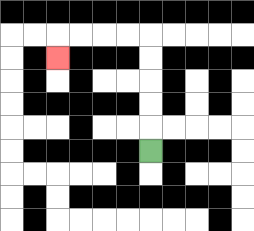{'start': '[6, 6]', 'end': '[2, 2]', 'path_directions': 'U,U,U,U,U,L,L,L,L,D', 'path_coordinates': '[[6, 6], [6, 5], [6, 4], [6, 3], [6, 2], [6, 1], [5, 1], [4, 1], [3, 1], [2, 1], [2, 2]]'}